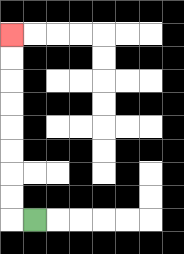{'start': '[1, 9]', 'end': '[0, 1]', 'path_directions': 'L,U,U,U,U,U,U,U,U', 'path_coordinates': '[[1, 9], [0, 9], [0, 8], [0, 7], [0, 6], [0, 5], [0, 4], [0, 3], [0, 2], [0, 1]]'}